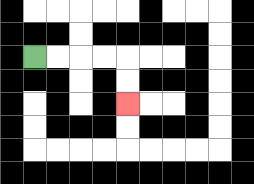{'start': '[1, 2]', 'end': '[5, 4]', 'path_directions': 'R,R,R,R,D,D', 'path_coordinates': '[[1, 2], [2, 2], [3, 2], [4, 2], [5, 2], [5, 3], [5, 4]]'}